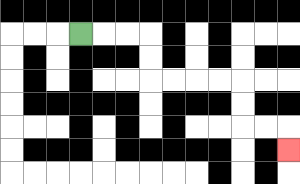{'start': '[3, 1]', 'end': '[12, 6]', 'path_directions': 'R,R,R,D,D,R,R,R,R,D,D,R,R,D', 'path_coordinates': '[[3, 1], [4, 1], [5, 1], [6, 1], [6, 2], [6, 3], [7, 3], [8, 3], [9, 3], [10, 3], [10, 4], [10, 5], [11, 5], [12, 5], [12, 6]]'}